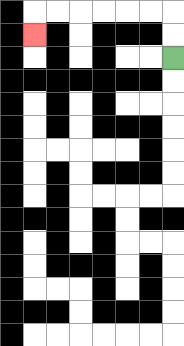{'start': '[7, 2]', 'end': '[1, 1]', 'path_directions': 'U,U,L,L,L,L,L,L,D', 'path_coordinates': '[[7, 2], [7, 1], [7, 0], [6, 0], [5, 0], [4, 0], [3, 0], [2, 0], [1, 0], [1, 1]]'}